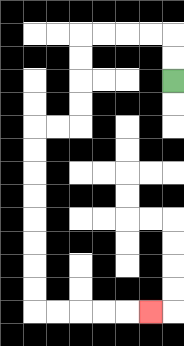{'start': '[7, 3]', 'end': '[6, 13]', 'path_directions': 'U,U,L,L,L,L,D,D,D,D,L,L,D,D,D,D,D,D,D,D,R,R,R,R,R', 'path_coordinates': '[[7, 3], [7, 2], [7, 1], [6, 1], [5, 1], [4, 1], [3, 1], [3, 2], [3, 3], [3, 4], [3, 5], [2, 5], [1, 5], [1, 6], [1, 7], [1, 8], [1, 9], [1, 10], [1, 11], [1, 12], [1, 13], [2, 13], [3, 13], [4, 13], [5, 13], [6, 13]]'}